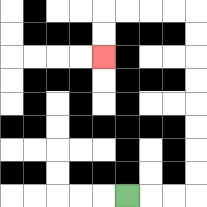{'start': '[5, 8]', 'end': '[4, 2]', 'path_directions': 'R,R,R,U,U,U,U,U,U,U,U,L,L,L,L,D,D', 'path_coordinates': '[[5, 8], [6, 8], [7, 8], [8, 8], [8, 7], [8, 6], [8, 5], [8, 4], [8, 3], [8, 2], [8, 1], [8, 0], [7, 0], [6, 0], [5, 0], [4, 0], [4, 1], [4, 2]]'}